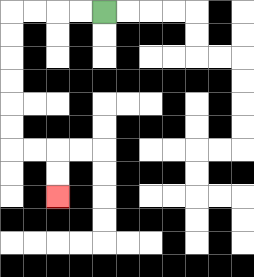{'start': '[4, 0]', 'end': '[2, 8]', 'path_directions': 'L,L,L,L,D,D,D,D,D,D,R,R,D,D', 'path_coordinates': '[[4, 0], [3, 0], [2, 0], [1, 0], [0, 0], [0, 1], [0, 2], [0, 3], [0, 4], [0, 5], [0, 6], [1, 6], [2, 6], [2, 7], [2, 8]]'}